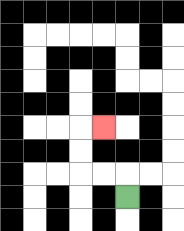{'start': '[5, 8]', 'end': '[4, 5]', 'path_directions': 'U,L,L,U,U,R', 'path_coordinates': '[[5, 8], [5, 7], [4, 7], [3, 7], [3, 6], [3, 5], [4, 5]]'}